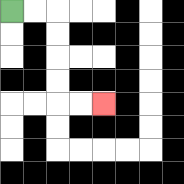{'start': '[0, 0]', 'end': '[4, 4]', 'path_directions': 'R,R,D,D,D,D,R,R', 'path_coordinates': '[[0, 0], [1, 0], [2, 0], [2, 1], [2, 2], [2, 3], [2, 4], [3, 4], [4, 4]]'}